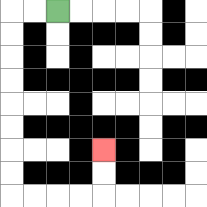{'start': '[2, 0]', 'end': '[4, 6]', 'path_directions': 'L,L,D,D,D,D,D,D,D,D,R,R,R,R,U,U', 'path_coordinates': '[[2, 0], [1, 0], [0, 0], [0, 1], [0, 2], [0, 3], [0, 4], [0, 5], [0, 6], [0, 7], [0, 8], [1, 8], [2, 8], [3, 8], [4, 8], [4, 7], [4, 6]]'}